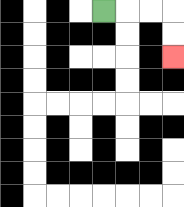{'start': '[4, 0]', 'end': '[7, 2]', 'path_directions': 'R,R,R,D,D', 'path_coordinates': '[[4, 0], [5, 0], [6, 0], [7, 0], [7, 1], [7, 2]]'}